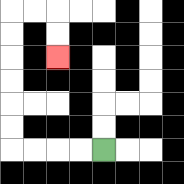{'start': '[4, 6]', 'end': '[2, 2]', 'path_directions': 'L,L,L,L,U,U,U,U,U,U,R,R,D,D', 'path_coordinates': '[[4, 6], [3, 6], [2, 6], [1, 6], [0, 6], [0, 5], [0, 4], [0, 3], [0, 2], [0, 1], [0, 0], [1, 0], [2, 0], [2, 1], [2, 2]]'}